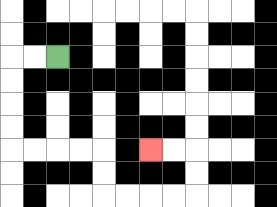{'start': '[2, 2]', 'end': '[6, 6]', 'path_directions': 'L,L,D,D,D,D,R,R,R,R,D,D,R,R,R,R,U,U,L,L', 'path_coordinates': '[[2, 2], [1, 2], [0, 2], [0, 3], [0, 4], [0, 5], [0, 6], [1, 6], [2, 6], [3, 6], [4, 6], [4, 7], [4, 8], [5, 8], [6, 8], [7, 8], [8, 8], [8, 7], [8, 6], [7, 6], [6, 6]]'}